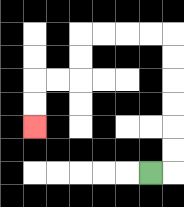{'start': '[6, 7]', 'end': '[1, 5]', 'path_directions': 'R,U,U,U,U,U,U,L,L,L,L,D,D,L,L,D,D', 'path_coordinates': '[[6, 7], [7, 7], [7, 6], [7, 5], [7, 4], [7, 3], [7, 2], [7, 1], [6, 1], [5, 1], [4, 1], [3, 1], [3, 2], [3, 3], [2, 3], [1, 3], [1, 4], [1, 5]]'}